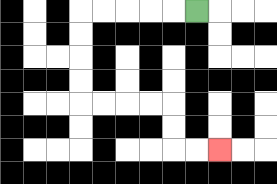{'start': '[8, 0]', 'end': '[9, 6]', 'path_directions': 'L,L,L,L,L,D,D,D,D,R,R,R,R,D,D,R,R', 'path_coordinates': '[[8, 0], [7, 0], [6, 0], [5, 0], [4, 0], [3, 0], [3, 1], [3, 2], [3, 3], [3, 4], [4, 4], [5, 4], [6, 4], [7, 4], [7, 5], [7, 6], [8, 6], [9, 6]]'}